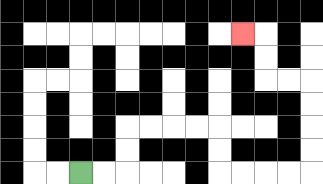{'start': '[3, 7]', 'end': '[10, 1]', 'path_directions': 'R,R,U,U,R,R,R,R,D,D,R,R,R,R,U,U,U,U,L,L,U,U,L', 'path_coordinates': '[[3, 7], [4, 7], [5, 7], [5, 6], [5, 5], [6, 5], [7, 5], [8, 5], [9, 5], [9, 6], [9, 7], [10, 7], [11, 7], [12, 7], [13, 7], [13, 6], [13, 5], [13, 4], [13, 3], [12, 3], [11, 3], [11, 2], [11, 1], [10, 1]]'}